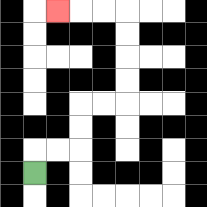{'start': '[1, 7]', 'end': '[2, 0]', 'path_directions': 'U,R,R,U,U,R,R,U,U,U,U,L,L,L', 'path_coordinates': '[[1, 7], [1, 6], [2, 6], [3, 6], [3, 5], [3, 4], [4, 4], [5, 4], [5, 3], [5, 2], [5, 1], [5, 0], [4, 0], [3, 0], [2, 0]]'}